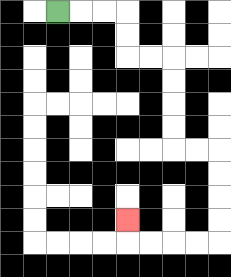{'start': '[2, 0]', 'end': '[5, 9]', 'path_directions': 'R,R,R,D,D,R,R,D,D,D,D,R,R,D,D,D,D,L,L,L,L,U', 'path_coordinates': '[[2, 0], [3, 0], [4, 0], [5, 0], [5, 1], [5, 2], [6, 2], [7, 2], [7, 3], [7, 4], [7, 5], [7, 6], [8, 6], [9, 6], [9, 7], [9, 8], [9, 9], [9, 10], [8, 10], [7, 10], [6, 10], [5, 10], [5, 9]]'}